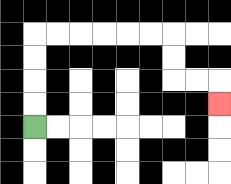{'start': '[1, 5]', 'end': '[9, 4]', 'path_directions': 'U,U,U,U,R,R,R,R,R,R,D,D,R,R,D', 'path_coordinates': '[[1, 5], [1, 4], [1, 3], [1, 2], [1, 1], [2, 1], [3, 1], [4, 1], [5, 1], [6, 1], [7, 1], [7, 2], [7, 3], [8, 3], [9, 3], [9, 4]]'}